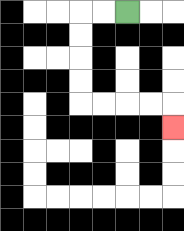{'start': '[5, 0]', 'end': '[7, 5]', 'path_directions': 'L,L,D,D,D,D,R,R,R,R,D', 'path_coordinates': '[[5, 0], [4, 0], [3, 0], [3, 1], [3, 2], [3, 3], [3, 4], [4, 4], [5, 4], [6, 4], [7, 4], [7, 5]]'}